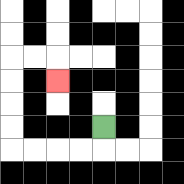{'start': '[4, 5]', 'end': '[2, 3]', 'path_directions': 'D,L,L,L,L,U,U,U,U,R,R,D', 'path_coordinates': '[[4, 5], [4, 6], [3, 6], [2, 6], [1, 6], [0, 6], [0, 5], [0, 4], [0, 3], [0, 2], [1, 2], [2, 2], [2, 3]]'}